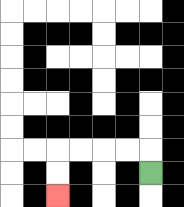{'start': '[6, 7]', 'end': '[2, 8]', 'path_directions': 'U,L,L,L,L,D,D', 'path_coordinates': '[[6, 7], [6, 6], [5, 6], [4, 6], [3, 6], [2, 6], [2, 7], [2, 8]]'}